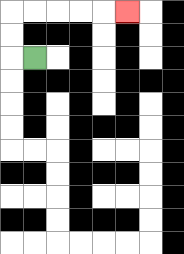{'start': '[1, 2]', 'end': '[5, 0]', 'path_directions': 'L,U,U,R,R,R,R,R', 'path_coordinates': '[[1, 2], [0, 2], [0, 1], [0, 0], [1, 0], [2, 0], [3, 0], [4, 0], [5, 0]]'}